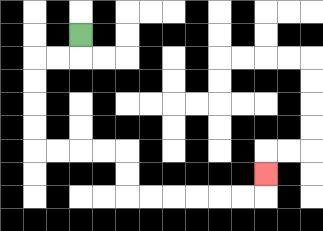{'start': '[3, 1]', 'end': '[11, 7]', 'path_directions': 'D,L,L,D,D,D,D,R,R,R,R,D,D,R,R,R,R,R,R,U', 'path_coordinates': '[[3, 1], [3, 2], [2, 2], [1, 2], [1, 3], [1, 4], [1, 5], [1, 6], [2, 6], [3, 6], [4, 6], [5, 6], [5, 7], [5, 8], [6, 8], [7, 8], [8, 8], [9, 8], [10, 8], [11, 8], [11, 7]]'}